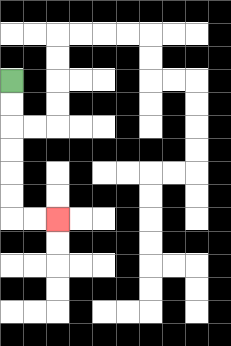{'start': '[0, 3]', 'end': '[2, 9]', 'path_directions': 'D,D,D,D,D,D,R,R', 'path_coordinates': '[[0, 3], [0, 4], [0, 5], [0, 6], [0, 7], [0, 8], [0, 9], [1, 9], [2, 9]]'}